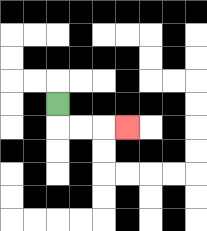{'start': '[2, 4]', 'end': '[5, 5]', 'path_directions': 'D,R,R,R', 'path_coordinates': '[[2, 4], [2, 5], [3, 5], [4, 5], [5, 5]]'}